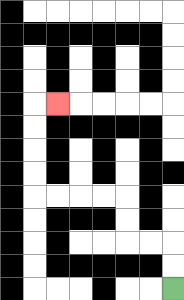{'start': '[7, 12]', 'end': '[2, 4]', 'path_directions': 'U,U,L,L,U,U,L,L,L,L,U,U,U,U,R', 'path_coordinates': '[[7, 12], [7, 11], [7, 10], [6, 10], [5, 10], [5, 9], [5, 8], [4, 8], [3, 8], [2, 8], [1, 8], [1, 7], [1, 6], [1, 5], [1, 4], [2, 4]]'}